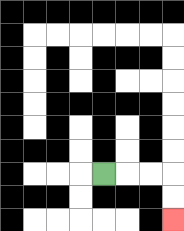{'start': '[4, 7]', 'end': '[7, 9]', 'path_directions': 'R,R,R,D,D', 'path_coordinates': '[[4, 7], [5, 7], [6, 7], [7, 7], [7, 8], [7, 9]]'}